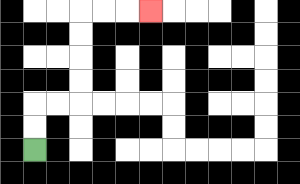{'start': '[1, 6]', 'end': '[6, 0]', 'path_directions': 'U,U,R,R,U,U,U,U,R,R,R', 'path_coordinates': '[[1, 6], [1, 5], [1, 4], [2, 4], [3, 4], [3, 3], [3, 2], [3, 1], [3, 0], [4, 0], [5, 0], [6, 0]]'}